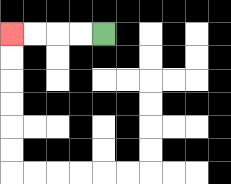{'start': '[4, 1]', 'end': '[0, 1]', 'path_directions': 'L,L,L,L', 'path_coordinates': '[[4, 1], [3, 1], [2, 1], [1, 1], [0, 1]]'}